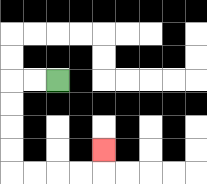{'start': '[2, 3]', 'end': '[4, 6]', 'path_directions': 'L,L,D,D,D,D,R,R,R,R,U', 'path_coordinates': '[[2, 3], [1, 3], [0, 3], [0, 4], [0, 5], [0, 6], [0, 7], [1, 7], [2, 7], [3, 7], [4, 7], [4, 6]]'}